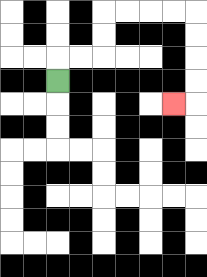{'start': '[2, 3]', 'end': '[7, 4]', 'path_directions': 'U,R,R,U,U,R,R,R,R,D,D,D,D,L', 'path_coordinates': '[[2, 3], [2, 2], [3, 2], [4, 2], [4, 1], [4, 0], [5, 0], [6, 0], [7, 0], [8, 0], [8, 1], [8, 2], [8, 3], [8, 4], [7, 4]]'}